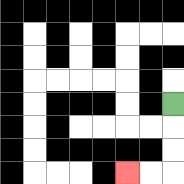{'start': '[7, 4]', 'end': '[5, 7]', 'path_directions': 'D,D,D,L,L', 'path_coordinates': '[[7, 4], [7, 5], [7, 6], [7, 7], [6, 7], [5, 7]]'}